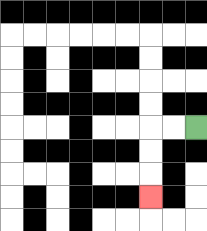{'start': '[8, 5]', 'end': '[6, 8]', 'path_directions': 'L,L,D,D,D', 'path_coordinates': '[[8, 5], [7, 5], [6, 5], [6, 6], [6, 7], [6, 8]]'}